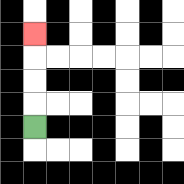{'start': '[1, 5]', 'end': '[1, 1]', 'path_directions': 'U,U,U,U', 'path_coordinates': '[[1, 5], [1, 4], [1, 3], [1, 2], [1, 1]]'}